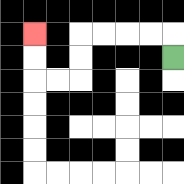{'start': '[7, 2]', 'end': '[1, 1]', 'path_directions': 'U,L,L,L,L,D,D,L,L,U,U', 'path_coordinates': '[[7, 2], [7, 1], [6, 1], [5, 1], [4, 1], [3, 1], [3, 2], [3, 3], [2, 3], [1, 3], [1, 2], [1, 1]]'}